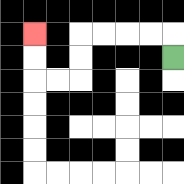{'start': '[7, 2]', 'end': '[1, 1]', 'path_directions': 'U,L,L,L,L,D,D,L,L,U,U', 'path_coordinates': '[[7, 2], [7, 1], [6, 1], [5, 1], [4, 1], [3, 1], [3, 2], [3, 3], [2, 3], [1, 3], [1, 2], [1, 1]]'}